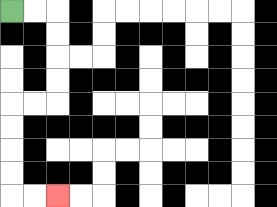{'start': '[0, 0]', 'end': '[2, 8]', 'path_directions': 'R,R,D,D,D,D,L,L,D,D,D,D,R,R', 'path_coordinates': '[[0, 0], [1, 0], [2, 0], [2, 1], [2, 2], [2, 3], [2, 4], [1, 4], [0, 4], [0, 5], [0, 6], [0, 7], [0, 8], [1, 8], [2, 8]]'}